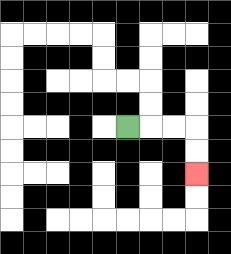{'start': '[5, 5]', 'end': '[8, 7]', 'path_directions': 'R,R,R,D,D', 'path_coordinates': '[[5, 5], [6, 5], [7, 5], [8, 5], [8, 6], [8, 7]]'}